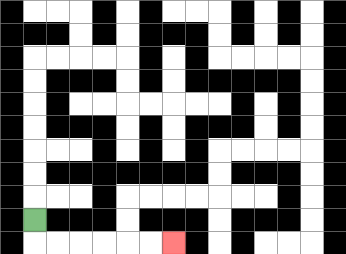{'start': '[1, 9]', 'end': '[7, 10]', 'path_directions': 'D,R,R,R,R,R,R', 'path_coordinates': '[[1, 9], [1, 10], [2, 10], [3, 10], [4, 10], [5, 10], [6, 10], [7, 10]]'}